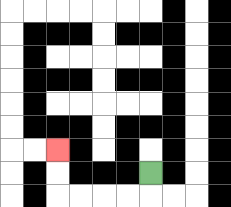{'start': '[6, 7]', 'end': '[2, 6]', 'path_directions': 'D,L,L,L,L,U,U', 'path_coordinates': '[[6, 7], [6, 8], [5, 8], [4, 8], [3, 8], [2, 8], [2, 7], [2, 6]]'}